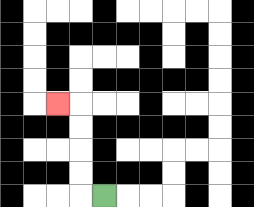{'start': '[4, 8]', 'end': '[2, 4]', 'path_directions': 'L,U,U,U,U,L', 'path_coordinates': '[[4, 8], [3, 8], [3, 7], [3, 6], [3, 5], [3, 4], [2, 4]]'}